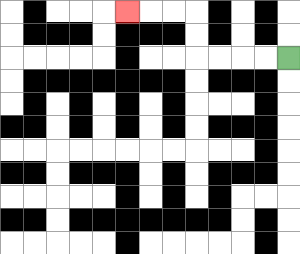{'start': '[12, 2]', 'end': '[5, 0]', 'path_directions': 'L,L,L,L,U,U,L,L,L', 'path_coordinates': '[[12, 2], [11, 2], [10, 2], [9, 2], [8, 2], [8, 1], [8, 0], [7, 0], [6, 0], [5, 0]]'}